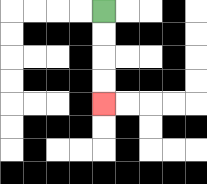{'start': '[4, 0]', 'end': '[4, 4]', 'path_directions': 'D,D,D,D', 'path_coordinates': '[[4, 0], [4, 1], [4, 2], [4, 3], [4, 4]]'}